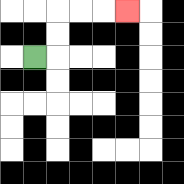{'start': '[1, 2]', 'end': '[5, 0]', 'path_directions': 'R,U,U,R,R,R', 'path_coordinates': '[[1, 2], [2, 2], [2, 1], [2, 0], [3, 0], [4, 0], [5, 0]]'}